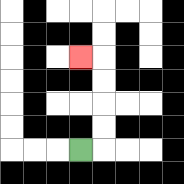{'start': '[3, 6]', 'end': '[3, 2]', 'path_directions': 'R,U,U,U,U,L', 'path_coordinates': '[[3, 6], [4, 6], [4, 5], [4, 4], [4, 3], [4, 2], [3, 2]]'}